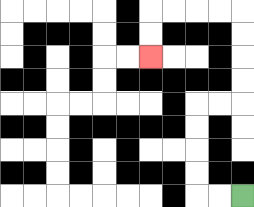{'start': '[10, 8]', 'end': '[6, 2]', 'path_directions': 'L,L,U,U,U,U,R,R,U,U,U,U,L,L,L,L,D,D', 'path_coordinates': '[[10, 8], [9, 8], [8, 8], [8, 7], [8, 6], [8, 5], [8, 4], [9, 4], [10, 4], [10, 3], [10, 2], [10, 1], [10, 0], [9, 0], [8, 0], [7, 0], [6, 0], [6, 1], [6, 2]]'}